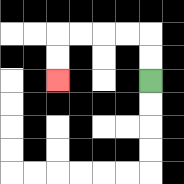{'start': '[6, 3]', 'end': '[2, 3]', 'path_directions': 'U,U,L,L,L,L,D,D', 'path_coordinates': '[[6, 3], [6, 2], [6, 1], [5, 1], [4, 1], [3, 1], [2, 1], [2, 2], [2, 3]]'}